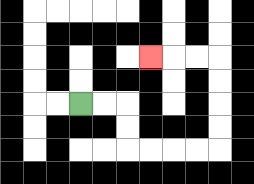{'start': '[3, 4]', 'end': '[6, 2]', 'path_directions': 'R,R,D,D,R,R,R,R,U,U,U,U,L,L,L', 'path_coordinates': '[[3, 4], [4, 4], [5, 4], [5, 5], [5, 6], [6, 6], [7, 6], [8, 6], [9, 6], [9, 5], [9, 4], [9, 3], [9, 2], [8, 2], [7, 2], [6, 2]]'}